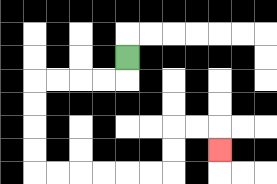{'start': '[5, 2]', 'end': '[9, 6]', 'path_directions': 'D,L,L,L,L,D,D,D,D,R,R,R,R,R,R,U,U,R,R,D', 'path_coordinates': '[[5, 2], [5, 3], [4, 3], [3, 3], [2, 3], [1, 3], [1, 4], [1, 5], [1, 6], [1, 7], [2, 7], [3, 7], [4, 7], [5, 7], [6, 7], [7, 7], [7, 6], [7, 5], [8, 5], [9, 5], [9, 6]]'}